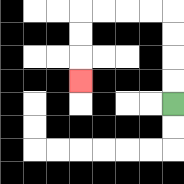{'start': '[7, 4]', 'end': '[3, 3]', 'path_directions': 'U,U,U,U,L,L,L,L,D,D,D', 'path_coordinates': '[[7, 4], [7, 3], [7, 2], [7, 1], [7, 0], [6, 0], [5, 0], [4, 0], [3, 0], [3, 1], [3, 2], [3, 3]]'}